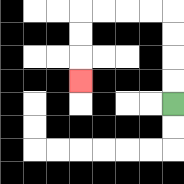{'start': '[7, 4]', 'end': '[3, 3]', 'path_directions': 'U,U,U,U,L,L,L,L,D,D,D', 'path_coordinates': '[[7, 4], [7, 3], [7, 2], [7, 1], [7, 0], [6, 0], [5, 0], [4, 0], [3, 0], [3, 1], [3, 2], [3, 3]]'}